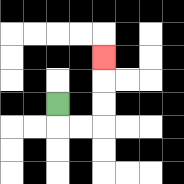{'start': '[2, 4]', 'end': '[4, 2]', 'path_directions': 'D,R,R,U,U,U', 'path_coordinates': '[[2, 4], [2, 5], [3, 5], [4, 5], [4, 4], [4, 3], [4, 2]]'}